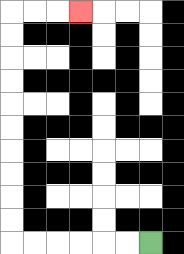{'start': '[6, 10]', 'end': '[3, 0]', 'path_directions': 'L,L,L,L,L,L,U,U,U,U,U,U,U,U,U,U,R,R,R', 'path_coordinates': '[[6, 10], [5, 10], [4, 10], [3, 10], [2, 10], [1, 10], [0, 10], [0, 9], [0, 8], [0, 7], [0, 6], [0, 5], [0, 4], [0, 3], [0, 2], [0, 1], [0, 0], [1, 0], [2, 0], [3, 0]]'}